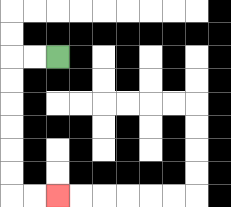{'start': '[2, 2]', 'end': '[2, 8]', 'path_directions': 'L,L,D,D,D,D,D,D,R,R', 'path_coordinates': '[[2, 2], [1, 2], [0, 2], [0, 3], [0, 4], [0, 5], [0, 6], [0, 7], [0, 8], [1, 8], [2, 8]]'}